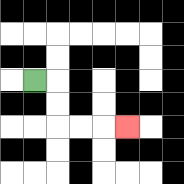{'start': '[1, 3]', 'end': '[5, 5]', 'path_directions': 'R,D,D,R,R,R', 'path_coordinates': '[[1, 3], [2, 3], [2, 4], [2, 5], [3, 5], [4, 5], [5, 5]]'}